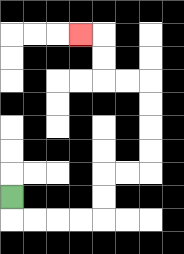{'start': '[0, 8]', 'end': '[3, 1]', 'path_directions': 'D,R,R,R,R,U,U,R,R,U,U,U,U,L,L,U,U,L', 'path_coordinates': '[[0, 8], [0, 9], [1, 9], [2, 9], [3, 9], [4, 9], [4, 8], [4, 7], [5, 7], [6, 7], [6, 6], [6, 5], [6, 4], [6, 3], [5, 3], [4, 3], [4, 2], [4, 1], [3, 1]]'}